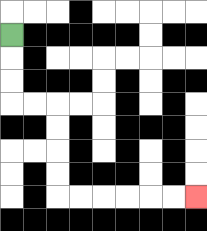{'start': '[0, 1]', 'end': '[8, 8]', 'path_directions': 'D,D,D,R,R,D,D,D,D,R,R,R,R,R,R', 'path_coordinates': '[[0, 1], [0, 2], [0, 3], [0, 4], [1, 4], [2, 4], [2, 5], [2, 6], [2, 7], [2, 8], [3, 8], [4, 8], [5, 8], [6, 8], [7, 8], [8, 8]]'}